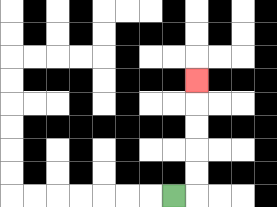{'start': '[7, 8]', 'end': '[8, 3]', 'path_directions': 'R,U,U,U,U,U', 'path_coordinates': '[[7, 8], [8, 8], [8, 7], [8, 6], [8, 5], [8, 4], [8, 3]]'}